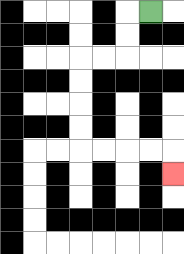{'start': '[6, 0]', 'end': '[7, 7]', 'path_directions': 'L,D,D,L,L,D,D,D,D,R,R,R,R,D', 'path_coordinates': '[[6, 0], [5, 0], [5, 1], [5, 2], [4, 2], [3, 2], [3, 3], [3, 4], [3, 5], [3, 6], [4, 6], [5, 6], [6, 6], [7, 6], [7, 7]]'}